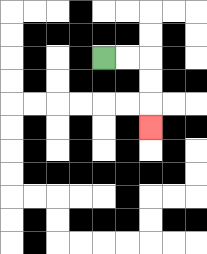{'start': '[4, 2]', 'end': '[6, 5]', 'path_directions': 'R,R,D,D,D', 'path_coordinates': '[[4, 2], [5, 2], [6, 2], [6, 3], [6, 4], [6, 5]]'}